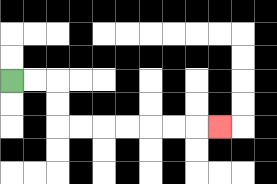{'start': '[0, 3]', 'end': '[9, 5]', 'path_directions': 'R,R,D,D,R,R,R,R,R,R,R', 'path_coordinates': '[[0, 3], [1, 3], [2, 3], [2, 4], [2, 5], [3, 5], [4, 5], [5, 5], [6, 5], [7, 5], [8, 5], [9, 5]]'}